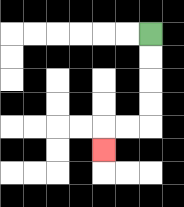{'start': '[6, 1]', 'end': '[4, 6]', 'path_directions': 'D,D,D,D,L,L,D', 'path_coordinates': '[[6, 1], [6, 2], [6, 3], [6, 4], [6, 5], [5, 5], [4, 5], [4, 6]]'}